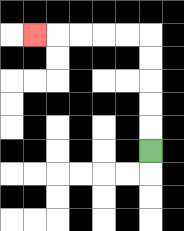{'start': '[6, 6]', 'end': '[1, 1]', 'path_directions': 'U,U,U,U,U,L,L,L,L,L', 'path_coordinates': '[[6, 6], [6, 5], [6, 4], [6, 3], [6, 2], [6, 1], [5, 1], [4, 1], [3, 1], [2, 1], [1, 1]]'}